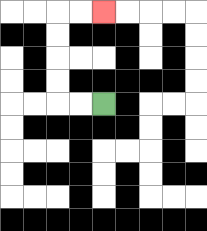{'start': '[4, 4]', 'end': '[4, 0]', 'path_directions': 'L,L,U,U,U,U,R,R', 'path_coordinates': '[[4, 4], [3, 4], [2, 4], [2, 3], [2, 2], [2, 1], [2, 0], [3, 0], [4, 0]]'}